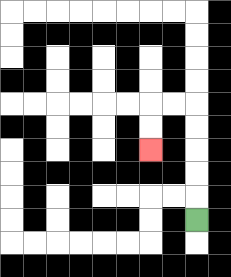{'start': '[8, 9]', 'end': '[6, 6]', 'path_directions': 'U,U,U,U,U,L,L,D,D', 'path_coordinates': '[[8, 9], [8, 8], [8, 7], [8, 6], [8, 5], [8, 4], [7, 4], [6, 4], [6, 5], [6, 6]]'}